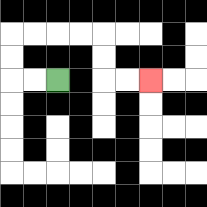{'start': '[2, 3]', 'end': '[6, 3]', 'path_directions': 'L,L,U,U,R,R,R,R,D,D,R,R', 'path_coordinates': '[[2, 3], [1, 3], [0, 3], [0, 2], [0, 1], [1, 1], [2, 1], [3, 1], [4, 1], [4, 2], [4, 3], [5, 3], [6, 3]]'}